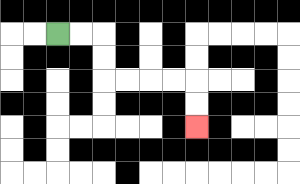{'start': '[2, 1]', 'end': '[8, 5]', 'path_directions': 'R,R,D,D,R,R,R,R,D,D', 'path_coordinates': '[[2, 1], [3, 1], [4, 1], [4, 2], [4, 3], [5, 3], [6, 3], [7, 3], [8, 3], [8, 4], [8, 5]]'}